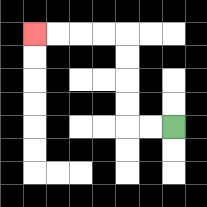{'start': '[7, 5]', 'end': '[1, 1]', 'path_directions': 'L,L,U,U,U,U,L,L,L,L', 'path_coordinates': '[[7, 5], [6, 5], [5, 5], [5, 4], [5, 3], [5, 2], [5, 1], [4, 1], [3, 1], [2, 1], [1, 1]]'}